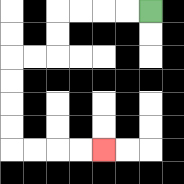{'start': '[6, 0]', 'end': '[4, 6]', 'path_directions': 'L,L,L,L,D,D,L,L,D,D,D,D,R,R,R,R', 'path_coordinates': '[[6, 0], [5, 0], [4, 0], [3, 0], [2, 0], [2, 1], [2, 2], [1, 2], [0, 2], [0, 3], [0, 4], [0, 5], [0, 6], [1, 6], [2, 6], [3, 6], [4, 6]]'}